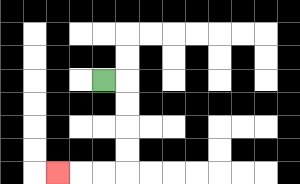{'start': '[4, 3]', 'end': '[2, 7]', 'path_directions': 'R,D,D,D,D,L,L,L', 'path_coordinates': '[[4, 3], [5, 3], [5, 4], [5, 5], [5, 6], [5, 7], [4, 7], [3, 7], [2, 7]]'}